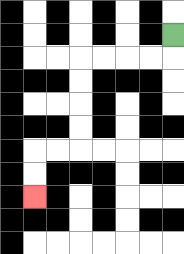{'start': '[7, 1]', 'end': '[1, 8]', 'path_directions': 'D,L,L,L,L,D,D,D,D,L,L,D,D', 'path_coordinates': '[[7, 1], [7, 2], [6, 2], [5, 2], [4, 2], [3, 2], [3, 3], [3, 4], [3, 5], [3, 6], [2, 6], [1, 6], [1, 7], [1, 8]]'}